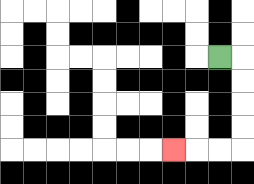{'start': '[9, 2]', 'end': '[7, 6]', 'path_directions': 'R,D,D,D,D,L,L,L', 'path_coordinates': '[[9, 2], [10, 2], [10, 3], [10, 4], [10, 5], [10, 6], [9, 6], [8, 6], [7, 6]]'}